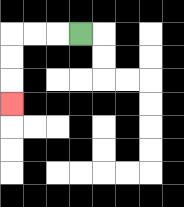{'start': '[3, 1]', 'end': '[0, 4]', 'path_directions': 'L,L,L,D,D,D', 'path_coordinates': '[[3, 1], [2, 1], [1, 1], [0, 1], [0, 2], [0, 3], [0, 4]]'}